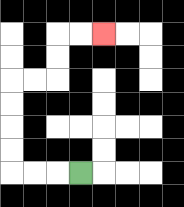{'start': '[3, 7]', 'end': '[4, 1]', 'path_directions': 'L,L,L,U,U,U,U,R,R,U,U,R,R', 'path_coordinates': '[[3, 7], [2, 7], [1, 7], [0, 7], [0, 6], [0, 5], [0, 4], [0, 3], [1, 3], [2, 3], [2, 2], [2, 1], [3, 1], [4, 1]]'}